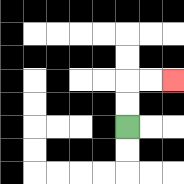{'start': '[5, 5]', 'end': '[7, 3]', 'path_directions': 'U,U,R,R', 'path_coordinates': '[[5, 5], [5, 4], [5, 3], [6, 3], [7, 3]]'}